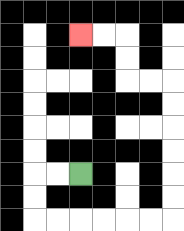{'start': '[3, 7]', 'end': '[3, 1]', 'path_directions': 'L,L,D,D,R,R,R,R,R,R,U,U,U,U,U,U,L,L,U,U,L,L', 'path_coordinates': '[[3, 7], [2, 7], [1, 7], [1, 8], [1, 9], [2, 9], [3, 9], [4, 9], [5, 9], [6, 9], [7, 9], [7, 8], [7, 7], [7, 6], [7, 5], [7, 4], [7, 3], [6, 3], [5, 3], [5, 2], [5, 1], [4, 1], [3, 1]]'}